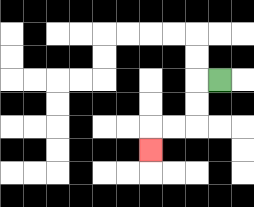{'start': '[9, 3]', 'end': '[6, 6]', 'path_directions': 'L,D,D,L,L,D', 'path_coordinates': '[[9, 3], [8, 3], [8, 4], [8, 5], [7, 5], [6, 5], [6, 6]]'}